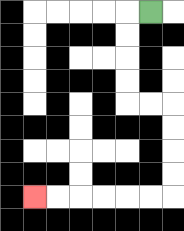{'start': '[6, 0]', 'end': '[1, 8]', 'path_directions': 'L,D,D,D,D,R,R,D,D,D,D,L,L,L,L,L,L', 'path_coordinates': '[[6, 0], [5, 0], [5, 1], [5, 2], [5, 3], [5, 4], [6, 4], [7, 4], [7, 5], [7, 6], [7, 7], [7, 8], [6, 8], [5, 8], [4, 8], [3, 8], [2, 8], [1, 8]]'}